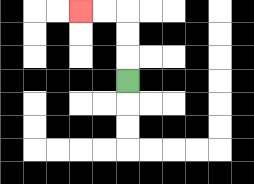{'start': '[5, 3]', 'end': '[3, 0]', 'path_directions': 'U,U,U,L,L', 'path_coordinates': '[[5, 3], [5, 2], [5, 1], [5, 0], [4, 0], [3, 0]]'}